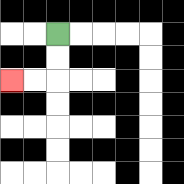{'start': '[2, 1]', 'end': '[0, 3]', 'path_directions': 'D,D,L,L', 'path_coordinates': '[[2, 1], [2, 2], [2, 3], [1, 3], [0, 3]]'}